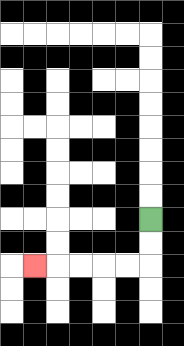{'start': '[6, 9]', 'end': '[1, 11]', 'path_directions': 'D,D,L,L,L,L,L', 'path_coordinates': '[[6, 9], [6, 10], [6, 11], [5, 11], [4, 11], [3, 11], [2, 11], [1, 11]]'}